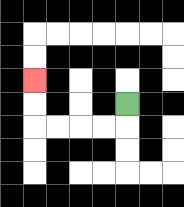{'start': '[5, 4]', 'end': '[1, 3]', 'path_directions': 'D,L,L,L,L,U,U', 'path_coordinates': '[[5, 4], [5, 5], [4, 5], [3, 5], [2, 5], [1, 5], [1, 4], [1, 3]]'}